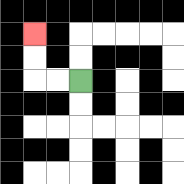{'start': '[3, 3]', 'end': '[1, 1]', 'path_directions': 'L,L,U,U', 'path_coordinates': '[[3, 3], [2, 3], [1, 3], [1, 2], [1, 1]]'}